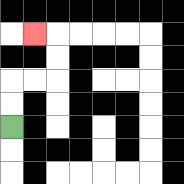{'start': '[0, 5]', 'end': '[1, 1]', 'path_directions': 'U,U,R,R,U,U,L', 'path_coordinates': '[[0, 5], [0, 4], [0, 3], [1, 3], [2, 3], [2, 2], [2, 1], [1, 1]]'}